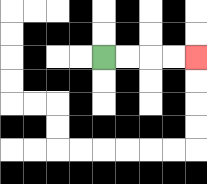{'start': '[4, 2]', 'end': '[8, 2]', 'path_directions': 'R,R,R,R', 'path_coordinates': '[[4, 2], [5, 2], [6, 2], [7, 2], [8, 2]]'}